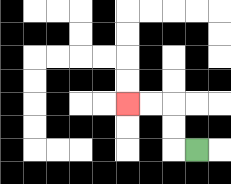{'start': '[8, 6]', 'end': '[5, 4]', 'path_directions': 'L,U,U,L,L', 'path_coordinates': '[[8, 6], [7, 6], [7, 5], [7, 4], [6, 4], [5, 4]]'}